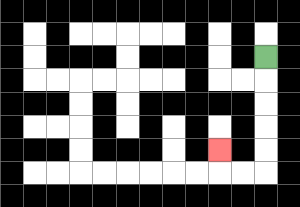{'start': '[11, 2]', 'end': '[9, 6]', 'path_directions': 'D,D,D,D,D,L,L,U', 'path_coordinates': '[[11, 2], [11, 3], [11, 4], [11, 5], [11, 6], [11, 7], [10, 7], [9, 7], [9, 6]]'}